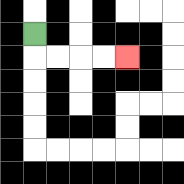{'start': '[1, 1]', 'end': '[5, 2]', 'path_directions': 'D,R,R,R,R', 'path_coordinates': '[[1, 1], [1, 2], [2, 2], [3, 2], [4, 2], [5, 2]]'}